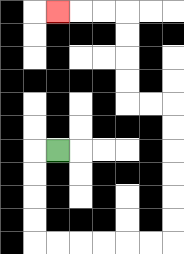{'start': '[2, 6]', 'end': '[2, 0]', 'path_directions': 'L,D,D,D,D,R,R,R,R,R,R,U,U,U,U,U,U,L,L,U,U,U,U,L,L,L', 'path_coordinates': '[[2, 6], [1, 6], [1, 7], [1, 8], [1, 9], [1, 10], [2, 10], [3, 10], [4, 10], [5, 10], [6, 10], [7, 10], [7, 9], [7, 8], [7, 7], [7, 6], [7, 5], [7, 4], [6, 4], [5, 4], [5, 3], [5, 2], [5, 1], [5, 0], [4, 0], [3, 0], [2, 0]]'}